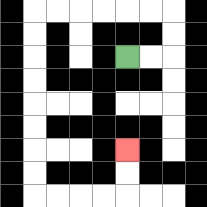{'start': '[5, 2]', 'end': '[5, 6]', 'path_directions': 'R,R,U,U,L,L,L,L,L,L,D,D,D,D,D,D,D,D,R,R,R,R,U,U', 'path_coordinates': '[[5, 2], [6, 2], [7, 2], [7, 1], [7, 0], [6, 0], [5, 0], [4, 0], [3, 0], [2, 0], [1, 0], [1, 1], [1, 2], [1, 3], [1, 4], [1, 5], [1, 6], [1, 7], [1, 8], [2, 8], [3, 8], [4, 8], [5, 8], [5, 7], [5, 6]]'}